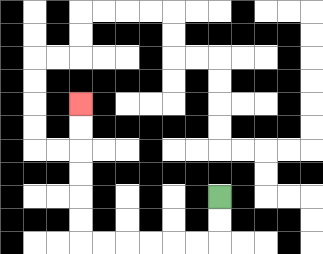{'start': '[9, 8]', 'end': '[3, 4]', 'path_directions': 'D,D,L,L,L,L,L,L,U,U,U,U,U,U', 'path_coordinates': '[[9, 8], [9, 9], [9, 10], [8, 10], [7, 10], [6, 10], [5, 10], [4, 10], [3, 10], [3, 9], [3, 8], [3, 7], [3, 6], [3, 5], [3, 4]]'}